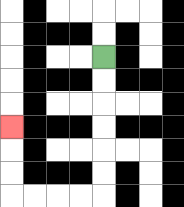{'start': '[4, 2]', 'end': '[0, 5]', 'path_directions': 'D,D,D,D,D,D,L,L,L,L,U,U,U', 'path_coordinates': '[[4, 2], [4, 3], [4, 4], [4, 5], [4, 6], [4, 7], [4, 8], [3, 8], [2, 8], [1, 8], [0, 8], [0, 7], [0, 6], [0, 5]]'}